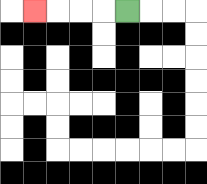{'start': '[5, 0]', 'end': '[1, 0]', 'path_directions': 'L,L,L,L', 'path_coordinates': '[[5, 0], [4, 0], [3, 0], [2, 0], [1, 0]]'}